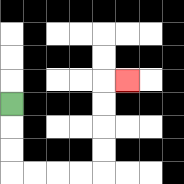{'start': '[0, 4]', 'end': '[5, 3]', 'path_directions': 'D,D,D,R,R,R,R,U,U,U,U,R', 'path_coordinates': '[[0, 4], [0, 5], [0, 6], [0, 7], [1, 7], [2, 7], [3, 7], [4, 7], [4, 6], [4, 5], [4, 4], [4, 3], [5, 3]]'}